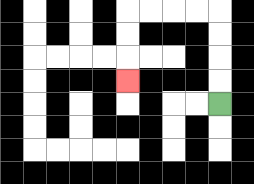{'start': '[9, 4]', 'end': '[5, 3]', 'path_directions': 'U,U,U,U,L,L,L,L,D,D,D', 'path_coordinates': '[[9, 4], [9, 3], [9, 2], [9, 1], [9, 0], [8, 0], [7, 0], [6, 0], [5, 0], [5, 1], [5, 2], [5, 3]]'}